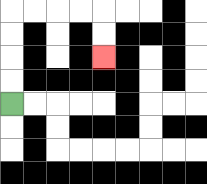{'start': '[0, 4]', 'end': '[4, 2]', 'path_directions': 'U,U,U,U,R,R,R,R,D,D', 'path_coordinates': '[[0, 4], [0, 3], [0, 2], [0, 1], [0, 0], [1, 0], [2, 0], [3, 0], [4, 0], [4, 1], [4, 2]]'}